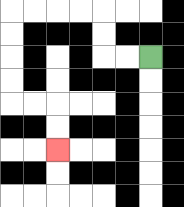{'start': '[6, 2]', 'end': '[2, 6]', 'path_directions': 'L,L,U,U,L,L,L,L,D,D,D,D,R,R,D,D', 'path_coordinates': '[[6, 2], [5, 2], [4, 2], [4, 1], [4, 0], [3, 0], [2, 0], [1, 0], [0, 0], [0, 1], [0, 2], [0, 3], [0, 4], [1, 4], [2, 4], [2, 5], [2, 6]]'}